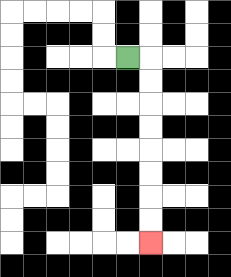{'start': '[5, 2]', 'end': '[6, 10]', 'path_directions': 'R,D,D,D,D,D,D,D,D', 'path_coordinates': '[[5, 2], [6, 2], [6, 3], [6, 4], [6, 5], [6, 6], [6, 7], [6, 8], [6, 9], [6, 10]]'}